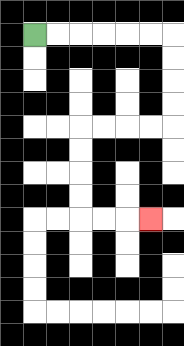{'start': '[1, 1]', 'end': '[6, 9]', 'path_directions': 'R,R,R,R,R,R,D,D,D,D,L,L,L,L,D,D,D,D,R,R,R', 'path_coordinates': '[[1, 1], [2, 1], [3, 1], [4, 1], [5, 1], [6, 1], [7, 1], [7, 2], [7, 3], [7, 4], [7, 5], [6, 5], [5, 5], [4, 5], [3, 5], [3, 6], [3, 7], [3, 8], [3, 9], [4, 9], [5, 9], [6, 9]]'}